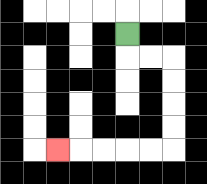{'start': '[5, 1]', 'end': '[2, 6]', 'path_directions': 'D,R,R,D,D,D,D,L,L,L,L,L', 'path_coordinates': '[[5, 1], [5, 2], [6, 2], [7, 2], [7, 3], [7, 4], [7, 5], [7, 6], [6, 6], [5, 6], [4, 6], [3, 6], [2, 6]]'}